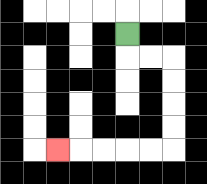{'start': '[5, 1]', 'end': '[2, 6]', 'path_directions': 'D,R,R,D,D,D,D,L,L,L,L,L', 'path_coordinates': '[[5, 1], [5, 2], [6, 2], [7, 2], [7, 3], [7, 4], [7, 5], [7, 6], [6, 6], [5, 6], [4, 6], [3, 6], [2, 6]]'}